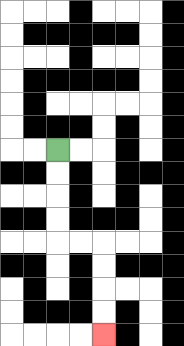{'start': '[2, 6]', 'end': '[4, 14]', 'path_directions': 'D,D,D,D,R,R,D,D,D,D', 'path_coordinates': '[[2, 6], [2, 7], [2, 8], [2, 9], [2, 10], [3, 10], [4, 10], [4, 11], [4, 12], [4, 13], [4, 14]]'}